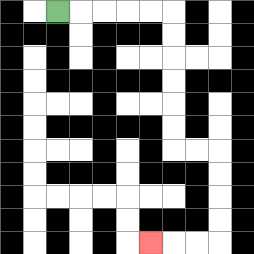{'start': '[2, 0]', 'end': '[6, 10]', 'path_directions': 'R,R,R,R,R,D,D,D,D,D,D,R,R,D,D,D,D,L,L,L', 'path_coordinates': '[[2, 0], [3, 0], [4, 0], [5, 0], [6, 0], [7, 0], [7, 1], [7, 2], [7, 3], [7, 4], [7, 5], [7, 6], [8, 6], [9, 6], [9, 7], [9, 8], [9, 9], [9, 10], [8, 10], [7, 10], [6, 10]]'}